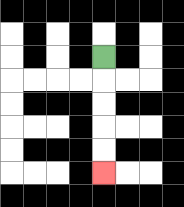{'start': '[4, 2]', 'end': '[4, 7]', 'path_directions': 'D,D,D,D,D', 'path_coordinates': '[[4, 2], [4, 3], [4, 4], [4, 5], [4, 6], [4, 7]]'}